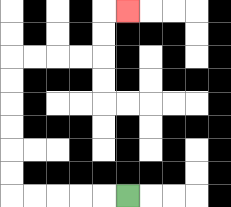{'start': '[5, 8]', 'end': '[5, 0]', 'path_directions': 'L,L,L,L,L,U,U,U,U,U,U,R,R,R,R,U,U,R', 'path_coordinates': '[[5, 8], [4, 8], [3, 8], [2, 8], [1, 8], [0, 8], [0, 7], [0, 6], [0, 5], [0, 4], [0, 3], [0, 2], [1, 2], [2, 2], [3, 2], [4, 2], [4, 1], [4, 0], [5, 0]]'}